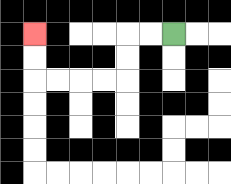{'start': '[7, 1]', 'end': '[1, 1]', 'path_directions': 'L,L,D,D,L,L,L,L,U,U', 'path_coordinates': '[[7, 1], [6, 1], [5, 1], [5, 2], [5, 3], [4, 3], [3, 3], [2, 3], [1, 3], [1, 2], [1, 1]]'}